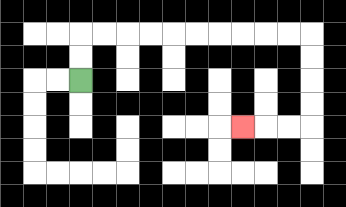{'start': '[3, 3]', 'end': '[10, 5]', 'path_directions': 'U,U,R,R,R,R,R,R,R,R,R,R,D,D,D,D,L,L,L', 'path_coordinates': '[[3, 3], [3, 2], [3, 1], [4, 1], [5, 1], [6, 1], [7, 1], [8, 1], [9, 1], [10, 1], [11, 1], [12, 1], [13, 1], [13, 2], [13, 3], [13, 4], [13, 5], [12, 5], [11, 5], [10, 5]]'}